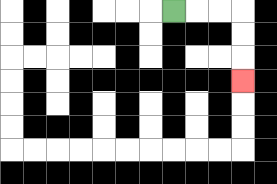{'start': '[7, 0]', 'end': '[10, 3]', 'path_directions': 'R,R,R,D,D,D', 'path_coordinates': '[[7, 0], [8, 0], [9, 0], [10, 0], [10, 1], [10, 2], [10, 3]]'}